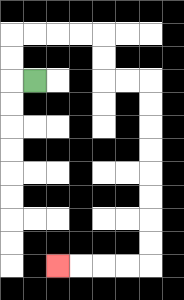{'start': '[1, 3]', 'end': '[2, 11]', 'path_directions': 'L,U,U,R,R,R,R,D,D,R,R,D,D,D,D,D,D,D,D,L,L,L,L', 'path_coordinates': '[[1, 3], [0, 3], [0, 2], [0, 1], [1, 1], [2, 1], [3, 1], [4, 1], [4, 2], [4, 3], [5, 3], [6, 3], [6, 4], [6, 5], [6, 6], [6, 7], [6, 8], [6, 9], [6, 10], [6, 11], [5, 11], [4, 11], [3, 11], [2, 11]]'}